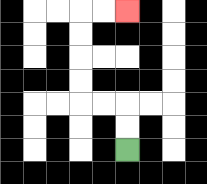{'start': '[5, 6]', 'end': '[5, 0]', 'path_directions': 'U,U,L,L,U,U,U,U,R,R', 'path_coordinates': '[[5, 6], [5, 5], [5, 4], [4, 4], [3, 4], [3, 3], [3, 2], [3, 1], [3, 0], [4, 0], [5, 0]]'}